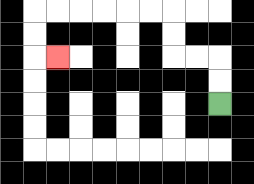{'start': '[9, 4]', 'end': '[2, 2]', 'path_directions': 'U,U,L,L,U,U,L,L,L,L,L,L,D,D,R', 'path_coordinates': '[[9, 4], [9, 3], [9, 2], [8, 2], [7, 2], [7, 1], [7, 0], [6, 0], [5, 0], [4, 0], [3, 0], [2, 0], [1, 0], [1, 1], [1, 2], [2, 2]]'}